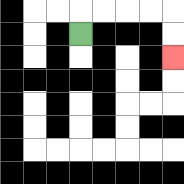{'start': '[3, 1]', 'end': '[7, 2]', 'path_directions': 'U,R,R,R,R,D,D', 'path_coordinates': '[[3, 1], [3, 0], [4, 0], [5, 0], [6, 0], [7, 0], [7, 1], [7, 2]]'}